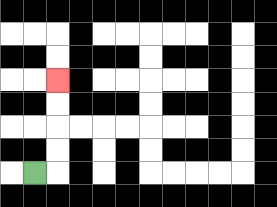{'start': '[1, 7]', 'end': '[2, 3]', 'path_directions': 'R,U,U,U,U', 'path_coordinates': '[[1, 7], [2, 7], [2, 6], [2, 5], [2, 4], [2, 3]]'}